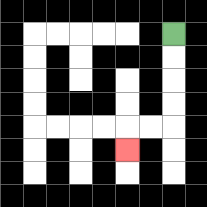{'start': '[7, 1]', 'end': '[5, 6]', 'path_directions': 'D,D,D,D,L,L,D', 'path_coordinates': '[[7, 1], [7, 2], [7, 3], [7, 4], [7, 5], [6, 5], [5, 5], [5, 6]]'}